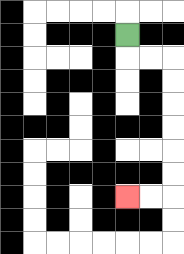{'start': '[5, 1]', 'end': '[5, 8]', 'path_directions': 'D,R,R,D,D,D,D,D,D,L,L', 'path_coordinates': '[[5, 1], [5, 2], [6, 2], [7, 2], [7, 3], [7, 4], [7, 5], [7, 6], [7, 7], [7, 8], [6, 8], [5, 8]]'}